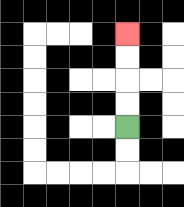{'start': '[5, 5]', 'end': '[5, 1]', 'path_directions': 'U,U,U,U', 'path_coordinates': '[[5, 5], [5, 4], [5, 3], [5, 2], [5, 1]]'}